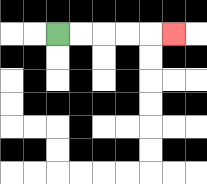{'start': '[2, 1]', 'end': '[7, 1]', 'path_directions': 'R,R,R,R,R', 'path_coordinates': '[[2, 1], [3, 1], [4, 1], [5, 1], [6, 1], [7, 1]]'}